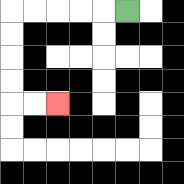{'start': '[5, 0]', 'end': '[2, 4]', 'path_directions': 'L,L,L,L,L,D,D,D,D,R,R', 'path_coordinates': '[[5, 0], [4, 0], [3, 0], [2, 0], [1, 0], [0, 0], [0, 1], [0, 2], [0, 3], [0, 4], [1, 4], [2, 4]]'}